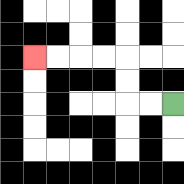{'start': '[7, 4]', 'end': '[1, 2]', 'path_directions': 'L,L,U,U,L,L,L,L', 'path_coordinates': '[[7, 4], [6, 4], [5, 4], [5, 3], [5, 2], [4, 2], [3, 2], [2, 2], [1, 2]]'}